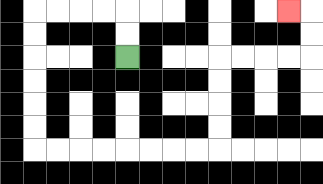{'start': '[5, 2]', 'end': '[12, 0]', 'path_directions': 'U,U,L,L,L,L,D,D,D,D,D,D,R,R,R,R,R,R,R,R,U,U,U,U,R,R,R,R,U,U,L', 'path_coordinates': '[[5, 2], [5, 1], [5, 0], [4, 0], [3, 0], [2, 0], [1, 0], [1, 1], [1, 2], [1, 3], [1, 4], [1, 5], [1, 6], [2, 6], [3, 6], [4, 6], [5, 6], [6, 6], [7, 6], [8, 6], [9, 6], [9, 5], [9, 4], [9, 3], [9, 2], [10, 2], [11, 2], [12, 2], [13, 2], [13, 1], [13, 0], [12, 0]]'}